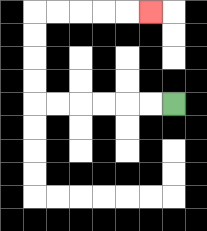{'start': '[7, 4]', 'end': '[6, 0]', 'path_directions': 'L,L,L,L,L,L,U,U,U,U,R,R,R,R,R', 'path_coordinates': '[[7, 4], [6, 4], [5, 4], [4, 4], [3, 4], [2, 4], [1, 4], [1, 3], [1, 2], [1, 1], [1, 0], [2, 0], [3, 0], [4, 0], [5, 0], [6, 0]]'}